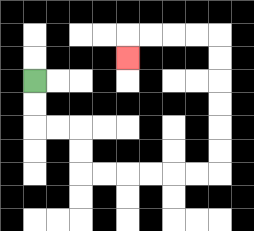{'start': '[1, 3]', 'end': '[5, 2]', 'path_directions': 'D,D,R,R,D,D,R,R,R,R,R,R,U,U,U,U,U,U,L,L,L,L,D', 'path_coordinates': '[[1, 3], [1, 4], [1, 5], [2, 5], [3, 5], [3, 6], [3, 7], [4, 7], [5, 7], [6, 7], [7, 7], [8, 7], [9, 7], [9, 6], [9, 5], [9, 4], [9, 3], [9, 2], [9, 1], [8, 1], [7, 1], [6, 1], [5, 1], [5, 2]]'}